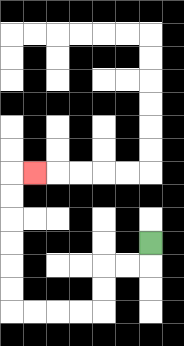{'start': '[6, 10]', 'end': '[1, 7]', 'path_directions': 'D,L,L,D,D,L,L,L,L,U,U,U,U,U,U,R', 'path_coordinates': '[[6, 10], [6, 11], [5, 11], [4, 11], [4, 12], [4, 13], [3, 13], [2, 13], [1, 13], [0, 13], [0, 12], [0, 11], [0, 10], [0, 9], [0, 8], [0, 7], [1, 7]]'}